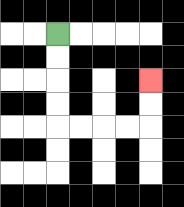{'start': '[2, 1]', 'end': '[6, 3]', 'path_directions': 'D,D,D,D,R,R,R,R,U,U', 'path_coordinates': '[[2, 1], [2, 2], [2, 3], [2, 4], [2, 5], [3, 5], [4, 5], [5, 5], [6, 5], [6, 4], [6, 3]]'}